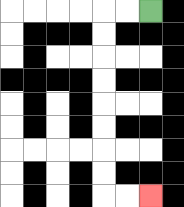{'start': '[6, 0]', 'end': '[6, 8]', 'path_directions': 'L,L,D,D,D,D,D,D,D,D,R,R', 'path_coordinates': '[[6, 0], [5, 0], [4, 0], [4, 1], [4, 2], [4, 3], [4, 4], [4, 5], [4, 6], [4, 7], [4, 8], [5, 8], [6, 8]]'}